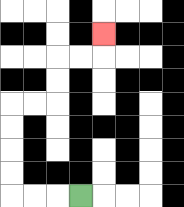{'start': '[3, 8]', 'end': '[4, 1]', 'path_directions': 'L,L,L,U,U,U,U,R,R,U,U,R,R,U', 'path_coordinates': '[[3, 8], [2, 8], [1, 8], [0, 8], [0, 7], [0, 6], [0, 5], [0, 4], [1, 4], [2, 4], [2, 3], [2, 2], [3, 2], [4, 2], [4, 1]]'}